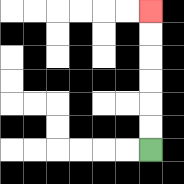{'start': '[6, 6]', 'end': '[6, 0]', 'path_directions': 'U,U,U,U,U,U', 'path_coordinates': '[[6, 6], [6, 5], [6, 4], [6, 3], [6, 2], [6, 1], [6, 0]]'}